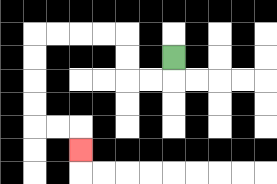{'start': '[7, 2]', 'end': '[3, 6]', 'path_directions': 'D,L,L,U,U,L,L,L,L,D,D,D,D,R,R,D', 'path_coordinates': '[[7, 2], [7, 3], [6, 3], [5, 3], [5, 2], [5, 1], [4, 1], [3, 1], [2, 1], [1, 1], [1, 2], [1, 3], [1, 4], [1, 5], [2, 5], [3, 5], [3, 6]]'}